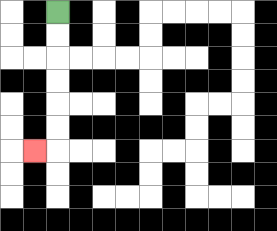{'start': '[2, 0]', 'end': '[1, 6]', 'path_directions': 'D,D,D,D,D,D,L', 'path_coordinates': '[[2, 0], [2, 1], [2, 2], [2, 3], [2, 4], [2, 5], [2, 6], [1, 6]]'}